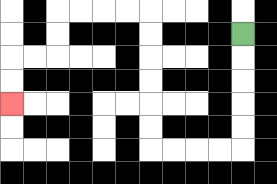{'start': '[10, 1]', 'end': '[0, 4]', 'path_directions': 'D,D,D,D,D,L,L,L,L,U,U,U,U,U,U,L,L,L,L,D,D,L,L,D,D', 'path_coordinates': '[[10, 1], [10, 2], [10, 3], [10, 4], [10, 5], [10, 6], [9, 6], [8, 6], [7, 6], [6, 6], [6, 5], [6, 4], [6, 3], [6, 2], [6, 1], [6, 0], [5, 0], [4, 0], [3, 0], [2, 0], [2, 1], [2, 2], [1, 2], [0, 2], [0, 3], [0, 4]]'}